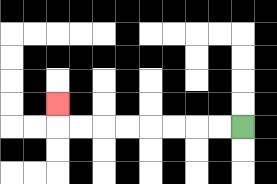{'start': '[10, 5]', 'end': '[2, 4]', 'path_directions': 'L,L,L,L,L,L,L,L,U', 'path_coordinates': '[[10, 5], [9, 5], [8, 5], [7, 5], [6, 5], [5, 5], [4, 5], [3, 5], [2, 5], [2, 4]]'}